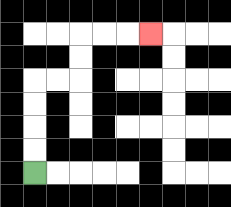{'start': '[1, 7]', 'end': '[6, 1]', 'path_directions': 'U,U,U,U,R,R,U,U,R,R,R', 'path_coordinates': '[[1, 7], [1, 6], [1, 5], [1, 4], [1, 3], [2, 3], [3, 3], [3, 2], [3, 1], [4, 1], [5, 1], [6, 1]]'}